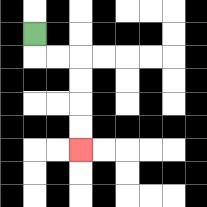{'start': '[1, 1]', 'end': '[3, 6]', 'path_directions': 'D,R,R,D,D,D,D', 'path_coordinates': '[[1, 1], [1, 2], [2, 2], [3, 2], [3, 3], [3, 4], [3, 5], [3, 6]]'}